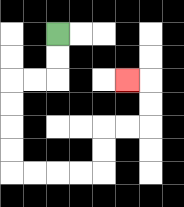{'start': '[2, 1]', 'end': '[5, 3]', 'path_directions': 'D,D,L,L,D,D,D,D,R,R,R,R,U,U,R,R,U,U,L', 'path_coordinates': '[[2, 1], [2, 2], [2, 3], [1, 3], [0, 3], [0, 4], [0, 5], [0, 6], [0, 7], [1, 7], [2, 7], [3, 7], [4, 7], [4, 6], [4, 5], [5, 5], [6, 5], [6, 4], [6, 3], [5, 3]]'}